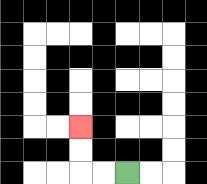{'start': '[5, 7]', 'end': '[3, 5]', 'path_directions': 'L,L,U,U', 'path_coordinates': '[[5, 7], [4, 7], [3, 7], [3, 6], [3, 5]]'}